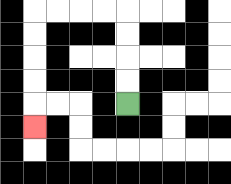{'start': '[5, 4]', 'end': '[1, 5]', 'path_directions': 'U,U,U,U,L,L,L,L,D,D,D,D,D', 'path_coordinates': '[[5, 4], [5, 3], [5, 2], [5, 1], [5, 0], [4, 0], [3, 0], [2, 0], [1, 0], [1, 1], [1, 2], [1, 3], [1, 4], [1, 5]]'}